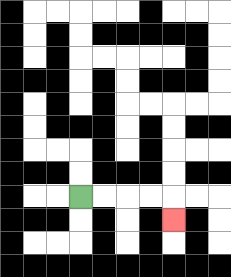{'start': '[3, 8]', 'end': '[7, 9]', 'path_directions': 'R,R,R,R,D', 'path_coordinates': '[[3, 8], [4, 8], [5, 8], [6, 8], [7, 8], [7, 9]]'}